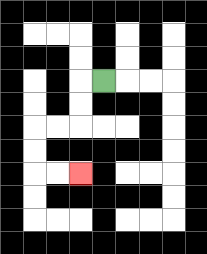{'start': '[4, 3]', 'end': '[3, 7]', 'path_directions': 'L,D,D,L,L,D,D,R,R', 'path_coordinates': '[[4, 3], [3, 3], [3, 4], [3, 5], [2, 5], [1, 5], [1, 6], [1, 7], [2, 7], [3, 7]]'}